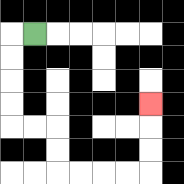{'start': '[1, 1]', 'end': '[6, 4]', 'path_directions': 'L,D,D,D,D,R,R,D,D,R,R,R,R,U,U,U', 'path_coordinates': '[[1, 1], [0, 1], [0, 2], [0, 3], [0, 4], [0, 5], [1, 5], [2, 5], [2, 6], [2, 7], [3, 7], [4, 7], [5, 7], [6, 7], [6, 6], [6, 5], [6, 4]]'}